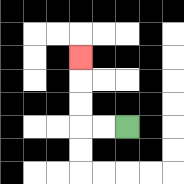{'start': '[5, 5]', 'end': '[3, 2]', 'path_directions': 'L,L,U,U,U', 'path_coordinates': '[[5, 5], [4, 5], [3, 5], [3, 4], [3, 3], [3, 2]]'}